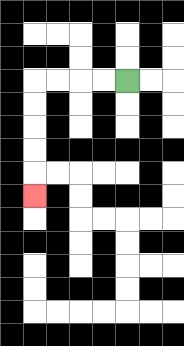{'start': '[5, 3]', 'end': '[1, 8]', 'path_directions': 'L,L,L,L,D,D,D,D,D', 'path_coordinates': '[[5, 3], [4, 3], [3, 3], [2, 3], [1, 3], [1, 4], [1, 5], [1, 6], [1, 7], [1, 8]]'}